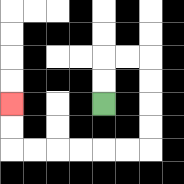{'start': '[4, 4]', 'end': '[0, 4]', 'path_directions': 'U,U,R,R,D,D,D,D,L,L,L,L,L,L,U,U', 'path_coordinates': '[[4, 4], [4, 3], [4, 2], [5, 2], [6, 2], [6, 3], [6, 4], [6, 5], [6, 6], [5, 6], [4, 6], [3, 6], [2, 6], [1, 6], [0, 6], [0, 5], [0, 4]]'}